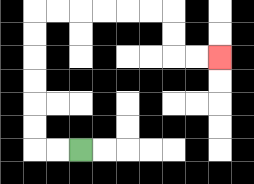{'start': '[3, 6]', 'end': '[9, 2]', 'path_directions': 'L,L,U,U,U,U,U,U,R,R,R,R,R,R,D,D,R,R', 'path_coordinates': '[[3, 6], [2, 6], [1, 6], [1, 5], [1, 4], [1, 3], [1, 2], [1, 1], [1, 0], [2, 0], [3, 0], [4, 0], [5, 0], [6, 0], [7, 0], [7, 1], [7, 2], [8, 2], [9, 2]]'}